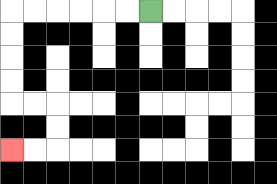{'start': '[6, 0]', 'end': '[0, 6]', 'path_directions': 'L,L,L,L,L,L,D,D,D,D,R,R,D,D,L,L', 'path_coordinates': '[[6, 0], [5, 0], [4, 0], [3, 0], [2, 0], [1, 0], [0, 0], [0, 1], [0, 2], [0, 3], [0, 4], [1, 4], [2, 4], [2, 5], [2, 6], [1, 6], [0, 6]]'}